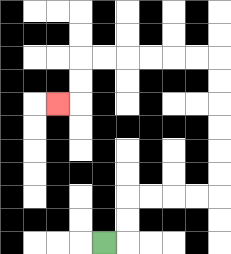{'start': '[4, 10]', 'end': '[2, 4]', 'path_directions': 'R,U,U,R,R,R,R,U,U,U,U,U,U,L,L,L,L,L,L,D,D,L', 'path_coordinates': '[[4, 10], [5, 10], [5, 9], [5, 8], [6, 8], [7, 8], [8, 8], [9, 8], [9, 7], [9, 6], [9, 5], [9, 4], [9, 3], [9, 2], [8, 2], [7, 2], [6, 2], [5, 2], [4, 2], [3, 2], [3, 3], [3, 4], [2, 4]]'}